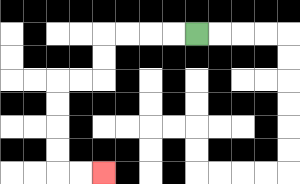{'start': '[8, 1]', 'end': '[4, 7]', 'path_directions': 'L,L,L,L,D,D,L,L,D,D,D,D,R,R', 'path_coordinates': '[[8, 1], [7, 1], [6, 1], [5, 1], [4, 1], [4, 2], [4, 3], [3, 3], [2, 3], [2, 4], [2, 5], [2, 6], [2, 7], [3, 7], [4, 7]]'}